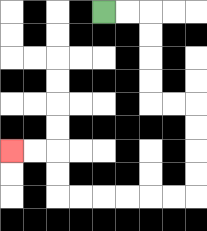{'start': '[4, 0]', 'end': '[0, 6]', 'path_directions': 'R,R,D,D,D,D,R,R,D,D,D,D,L,L,L,L,L,L,U,U,L,L', 'path_coordinates': '[[4, 0], [5, 0], [6, 0], [6, 1], [6, 2], [6, 3], [6, 4], [7, 4], [8, 4], [8, 5], [8, 6], [8, 7], [8, 8], [7, 8], [6, 8], [5, 8], [4, 8], [3, 8], [2, 8], [2, 7], [2, 6], [1, 6], [0, 6]]'}